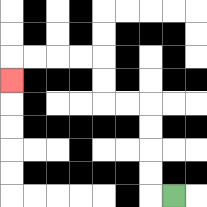{'start': '[7, 8]', 'end': '[0, 3]', 'path_directions': 'L,U,U,U,U,L,L,U,U,L,L,L,L,D', 'path_coordinates': '[[7, 8], [6, 8], [6, 7], [6, 6], [6, 5], [6, 4], [5, 4], [4, 4], [4, 3], [4, 2], [3, 2], [2, 2], [1, 2], [0, 2], [0, 3]]'}